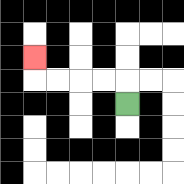{'start': '[5, 4]', 'end': '[1, 2]', 'path_directions': 'U,L,L,L,L,U', 'path_coordinates': '[[5, 4], [5, 3], [4, 3], [3, 3], [2, 3], [1, 3], [1, 2]]'}